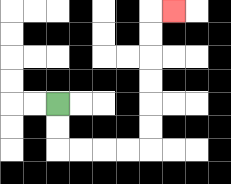{'start': '[2, 4]', 'end': '[7, 0]', 'path_directions': 'D,D,R,R,R,R,U,U,U,U,U,U,R', 'path_coordinates': '[[2, 4], [2, 5], [2, 6], [3, 6], [4, 6], [5, 6], [6, 6], [6, 5], [6, 4], [6, 3], [6, 2], [6, 1], [6, 0], [7, 0]]'}